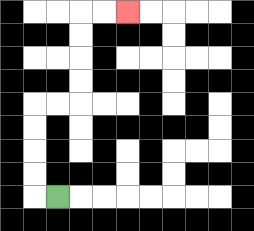{'start': '[2, 8]', 'end': '[5, 0]', 'path_directions': 'L,U,U,U,U,R,R,U,U,U,U,R,R', 'path_coordinates': '[[2, 8], [1, 8], [1, 7], [1, 6], [1, 5], [1, 4], [2, 4], [3, 4], [3, 3], [3, 2], [3, 1], [3, 0], [4, 0], [5, 0]]'}